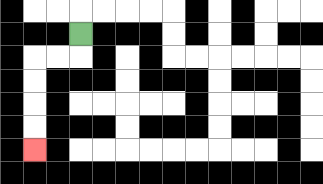{'start': '[3, 1]', 'end': '[1, 6]', 'path_directions': 'D,L,L,D,D,D,D', 'path_coordinates': '[[3, 1], [3, 2], [2, 2], [1, 2], [1, 3], [1, 4], [1, 5], [1, 6]]'}